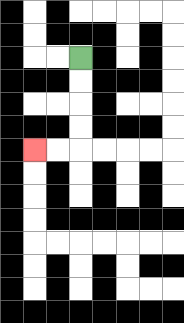{'start': '[3, 2]', 'end': '[1, 6]', 'path_directions': 'D,D,D,D,L,L', 'path_coordinates': '[[3, 2], [3, 3], [3, 4], [3, 5], [3, 6], [2, 6], [1, 6]]'}